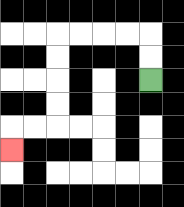{'start': '[6, 3]', 'end': '[0, 6]', 'path_directions': 'U,U,L,L,L,L,D,D,D,D,L,L,D', 'path_coordinates': '[[6, 3], [6, 2], [6, 1], [5, 1], [4, 1], [3, 1], [2, 1], [2, 2], [2, 3], [2, 4], [2, 5], [1, 5], [0, 5], [0, 6]]'}